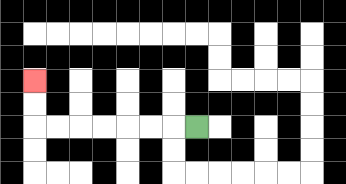{'start': '[8, 5]', 'end': '[1, 3]', 'path_directions': 'L,L,L,L,L,L,L,U,U', 'path_coordinates': '[[8, 5], [7, 5], [6, 5], [5, 5], [4, 5], [3, 5], [2, 5], [1, 5], [1, 4], [1, 3]]'}